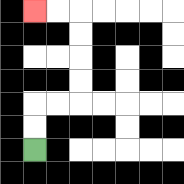{'start': '[1, 6]', 'end': '[1, 0]', 'path_directions': 'U,U,R,R,U,U,U,U,L,L', 'path_coordinates': '[[1, 6], [1, 5], [1, 4], [2, 4], [3, 4], [3, 3], [3, 2], [3, 1], [3, 0], [2, 0], [1, 0]]'}